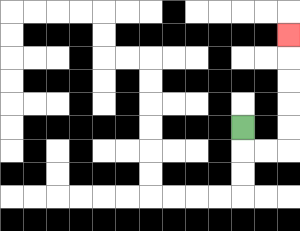{'start': '[10, 5]', 'end': '[12, 1]', 'path_directions': 'D,R,R,U,U,U,U,U', 'path_coordinates': '[[10, 5], [10, 6], [11, 6], [12, 6], [12, 5], [12, 4], [12, 3], [12, 2], [12, 1]]'}